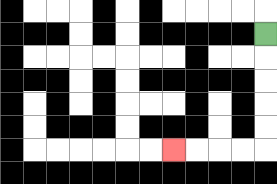{'start': '[11, 1]', 'end': '[7, 6]', 'path_directions': 'D,D,D,D,D,L,L,L,L', 'path_coordinates': '[[11, 1], [11, 2], [11, 3], [11, 4], [11, 5], [11, 6], [10, 6], [9, 6], [8, 6], [7, 6]]'}